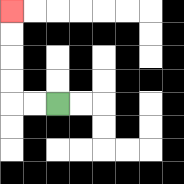{'start': '[2, 4]', 'end': '[0, 0]', 'path_directions': 'L,L,U,U,U,U', 'path_coordinates': '[[2, 4], [1, 4], [0, 4], [0, 3], [0, 2], [0, 1], [0, 0]]'}